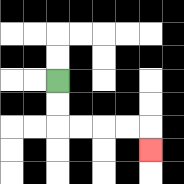{'start': '[2, 3]', 'end': '[6, 6]', 'path_directions': 'D,D,R,R,R,R,D', 'path_coordinates': '[[2, 3], [2, 4], [2, 5], [3, 5], [4, 5], [5, 5], [6, 5], [6, 6]]'}